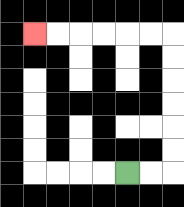{'start': '[5, 7]', 'end': '[1, 1]', 'path_directions': 'R,R,U,U,U,U,U,U,L,L,L,L,L,L', 'path_coordinates': '[[5, 7], [6, 7], [7, 7], [7, 6], [7, 5], [7, 4], [7, 3], [7, 2], [7, 1], [6, 1], [5, 1], [4, 1], [3, 1], [2, 1], [1, 1]]'}